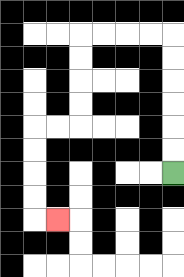{'start': '[7, 7]', 'end': '[2, 9]', 'path_directions': 'U,U,U,U,U,U,L,L,L,L,D,D,D,D,L,L,D,D,D,D,R', 'path_coordinates': '[[7, 7], [7, 6], [7, 5], [7, 4], [7, 3], [7, 2], [7, 1], [6, 1], [5, 1], [4, 1], [3, 1], [3, 2], [3, 3], [3, 4], [3, 5], [2, 5], [1, 5], [1, 6], [1, 7], [1, 8], [1, 9], [2, 9]]'}